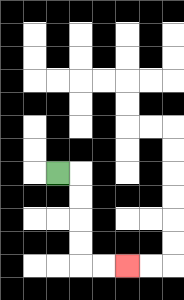{'start': '[2, 7]', 'end': '[5, 11]', 'path_directions': 'R,D,D,D,D,R,R', 'path_coordinates': '[[2, 7], [3, 7], [3, 8], [3, 9], [3, 10], [3, 11], [4, 11], [5, 11]]'}